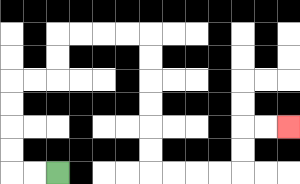{'start': '[2, 7]', 'end': '[12, 5]', 'path_directions': 'L,L,U,U,U,U,R,R,U,U,R,R,R,R,D,D,D,D,D,D,R,R,R,R,U,U,R,R', 'path_coordinates': '[[2, 7], [1, 7], [0, 7], [0, 6], [0, 5], [0, 4], [0, 3], [1, 3], [2, 3], [2, 2], [2, 1], [3, 1], [4, 1], [5, 1], [6, 1], [6, 2], [6, 3], [6, 4], [6, 5], [6, 6], [6, 7], [7, 7], [8, 7], [9, 7], [10, 7], [10, 6], [10, 5], [11, 5], [12, 5]]'}